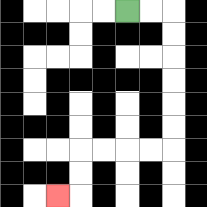{'start': '[5, 0]', 'end': '[2, 8]', 'path_directions': 'R,R,D,D,D,D,D,D,L,L,L,L,D,D,L', 'path_coordinates': '[[5, 0], [6, 0], [7, 0], [7, 1], [7, 2], [7, 3], [7, 4], [7, 5], [7, 6], [6, 6], [5, 6], [4, 6], [3, 6], [3, 7], [3, 8], [2, 8]]'}